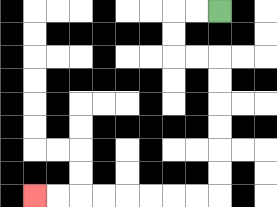{'start': '[9, 0]', 'end': '[1, 8]', 'path_directions': 'L,L,D,D,R,R,D,D,D,D,D,D,L,L,L,L,L,L,L,L', 'path_coordinates': '[[9, 0], [8, 0], [7, 0], [7, 1], [7, 2], [8, 2], [9, 2], [9, 3], [9, 4], [9, 5], [9, 6], [9, 7], [9, 8], [8, 8], [7, 8], [6, 8], [5, 8], [4, 8], [3, 8], [2, 8], [1, 8]]'}